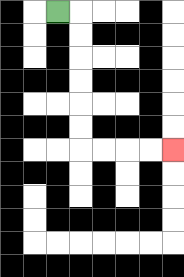{'start': '[2, 0]', 'end': '[7, 6]', 'path_directions': 'R,D,D,D,D,D,D,R,R,R,R', 'path_coordinates': '[[2, 0], [3, 0], [3, 1], [3, 2], [3, 3], [3, 4], [3, 5], [3, 6], [4, 6], [5, 6], [6, 6], [7, 6]]'}